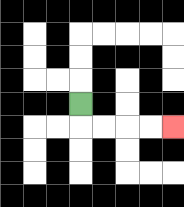{'start': '[3, 4]', 'end': '[7, 5]', 'path_directions': 'D,R,R,R,R', 'path_coordinates': '[[3, 4], [3, 5], [4, 5], [5, 5], [6, 5], [7, 5]]'}